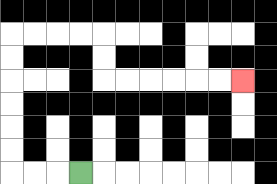{'start': '[3, 7]', 'end': '[10, 3]', 'path_directions': 'L,L,L,U,U,U,U,U,U,R,R,R,R,D,D,R,R,R,R,R,R', 'path_coordinates': '[[3, 7], [2, 7], [1, 7], [0, 7], [0, 6], [0, 5], [0, 4], [0, 3], [0, 2], [0, 1], [1, 1], [2, 1], [3, 1], [4, 1], [4, 2], [4, 3], [5, 3], [6, 3], [7, 3], [8, 3], [9, 3], [10, 3]]'}